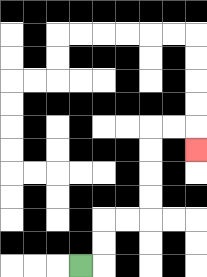{'start': '[3, 11]', 'end': '[8, 6]', 'path_directions': 'R,U,U,R,R,U,U,U,U,R,R,D', 'path_coordinates': '[[3, 11], [4, 11], [4, 10], [4, 9], [5, 9], [6, 9], [6, 8], [6, 7], [6, 6], [6, 5], [7, 5], [8, 5], [8, 6]]'}